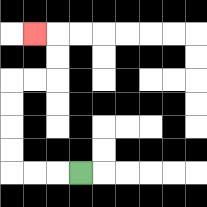{'start': '[3, 7]', 'end': '[1, 1]', 'path_directions': 'L,L,L,U,U,U,U,R,R,U,U,L', 'path_coordinates': '[[3, 7], [2, 7], [1, 7], [0, 7], [0, 6], [0, 5], [0, 4], [0, 3], [1, 3], [2, 3], [2, 2], [2, 1], [1, 1]]'}